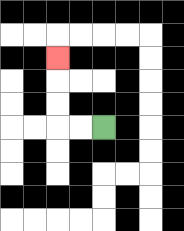{'start': '[4, 5]', 'end': '[2, 2]', 'path_directions': 'L,L,U,U,U', 'path_coordinates': '[[4, 5], [3, 5], [2, 5], [2, 4], [2, 3], [2, 2]]'}